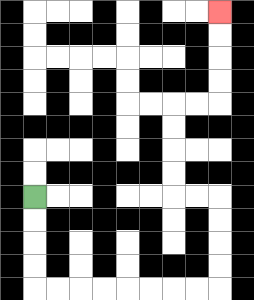{'start': '[1, 8]', 'end': '[9, 0]', 'path_directions': 'D,D,D,D,R,R,R,R,R,R,R,R,U,U,U,U,L,L,U,U,U,U,R,R,U,U,U,U', 'path_coordinates': '[[1, 8], [1, 9], [1, 10], [1, 11], [1, 12], [2, 12], [3, 12], [4, 12], [5, 12], [6, 12], [7, 12], [8, 12], [9, 12], [9, 11], [9, 10], [9, 9], [9, 8], [8, 8], [7, 8], [7, 7], [7, 6], [7, 5], [7, 4], [8, 4], [9, 4], [9, 3], [9, 2], [9, 1], [9, 0]]'}